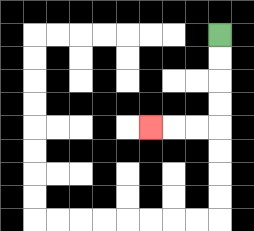{'start': '[9, 1]', 'end': '[6, 5]', 'path_directions': 'D,D,D,D,L,L,L', 'path_coordinates': '[[9, 1], [9, 2], [9, 3], [9, 4], [9, 5], [8, 5], [7, 5], [6, 5]]'}